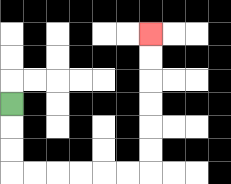{'start': '[0, 4]', 'end': '[6, 1]', 'path_directions': 'D,D,D,R,R,R,R,R,R,U,U,U,U,U,U', 'path_coordinates': '[[0, 4], [0, 5], [0, 6], [0, 7], [1, 7], [2, 7], [3, 7], [4, 7], [5, 7], [6, 7], [6, 6], [6, 5], [6, 4], [6, 3], [6, 2], [6, 1]]'}